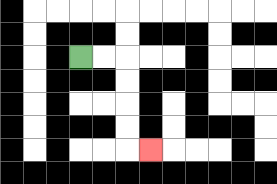{'start': '[3, 2]', 'end': '[6, 6]', 'path_directions': 'R,R,D,D,D,D,R', 'path_coordinates': '[[3, 2], [4, 2], [5, 2], [5, 3], [5, 4], [5, 5], [5, 6], [6, 6]]'}